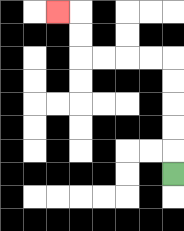{'start': '[7, 7]', 'end': '[2, 0]', 'path_directions': 'U,U,U,U,U,L,L,L,L,U,U,L', 'path_coordinates': '[[7, 7], [7, 6], [7, 5], [7, 4], [7, 3], [7, 2], [6, 2], [5, 2], [4, 2], [3, 2], [3, 1], [3, 0], [2, 0]]'}